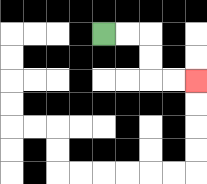{'start': '[4, 1]', 'end': '[8, 3]', 'path_directions': 'R,R,D,D,R,R', 'path_coordinates': '[[4, 1], [5, 1], [6, 1], [6, 2], [6, 3], [7, 3], [8, 3]]'}